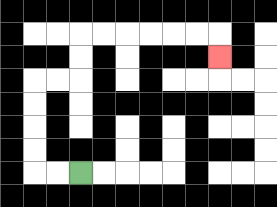{'start': '[3, 7]', 'end': '[9, 2]', 'path_directions': 'L,L,U,U,U,U,R,R,U,U,R,R,R,R,R,R,D', 'path_coordinates': '[[3, 7], [2, 7], [1, 7], [1, 6], [1, 5], [1, 4], [1, 3], [2, 3], [3, 3], [3, 2], [3, 1], [4, 1], [5, 1], [6, 1], [7, 1], [8, 1], [9, 1], [9, 2]]'}